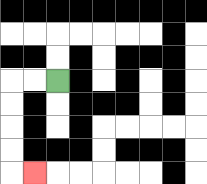{'start': '[2, 3]', 'end': '[1, 7]', 'path_directions': 'L,L,D,D,D,D,R', 'path_coordinates': '[[2, 3], [1, 3], [0, 3], [0, 4], [0, 5], [0, 6], [0, 7], [1, 7]]'}